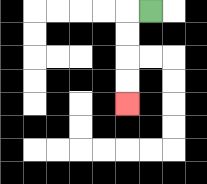{'start': '[6, 0]', 'end': '[5, 4]', 'path_directions': 'L,D,D,D,D', 'path_coordinates': '[[6, 0], [5, 0], [5, 1], [5, 2], [5, 3], [5, 4]]'}